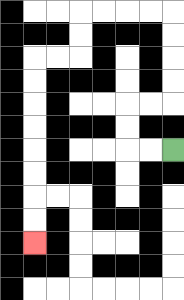{'start': '[7, 6]', 'end': '[1, 10]', 'path_directions': 'L,L,U,U,R,R,U,U,U,U,L,L,L,L,D,D,L,L,D,D,D,D,D,D,D,D', 'path_coordinates': '[[7, 6], [6, 6], [5, 6], [5, 5], [5, 4], [6, 4], [7, 4], [7, 3], [7, 2], [7, 1], [7, 0], [6, 0], [5, 0], [4, 0], [3, 0], [3, 1], [3, 2], [2, 2], [1, 2], [1, 3], [1, 4], [1, 5], [1, 6], [1, 7], [1, 8], [1, 9], [1, 10]]'}